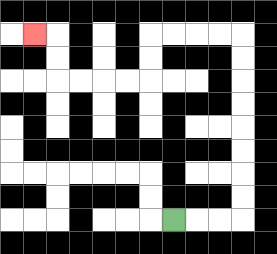{'start': '[7, 9]', 'end': '[1, 1]', 'path_directions': 'R,R,R,U,U,U,U,U,U,U,U,L,L,L,L,D,D,L,L,L,L,U,U,L', 'path_coordinates': '[[7, 9], [8, 9], [9, 9], [10, 9], [10, 8], [10, 7], [10, 6], [10, 5], [10, 4], [10, 3], [10, 2], [10, 1], [9, 1], [8, 1], [7, 1], [6, 1], [6, 2], [6, 3], [5, 3], [4, 3], [3, 3], [2, 3], [2, 2], [2, 1], [1, 1]]'}